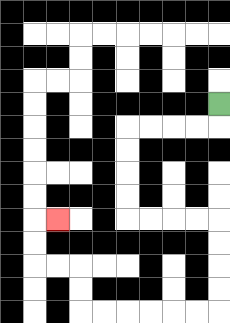{'start': '[9, 4]', 'end': '[2, 9]', 'path_directions': 'D,L,L,L,L,D,D,D,D,R,R,R,R,D,D,D,D,L,L,L,L,L,L,U,U,L,L,U,U,R', 'path_coordinates': '[[9, 4], [9, 5], [8, 5], [7, 5], [6, 5], [5, 5], [5, 6], [5, 7], [5, 8], [5, 9], [6, 9], [7, 9], [8, 9], [9, 9], [9, 10], [9, 11], [9, 12], [9, 13], [8, 13], [7, 13], [6, 13], [5, 13], [4, 13], [3, 13], [3, 12], [3, 11], [2, 11], [1, 11], [1, 10], [1, 9], [2, 9]]'}